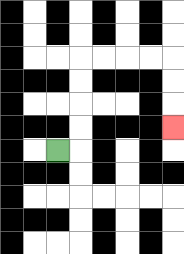{'start': '[2, 6]', 'end': '[7, 5]', 'path_directions': 'R,U,U,U,U,R,R,R,R,D,D,D', 'path_coordinates': '[[2, 6], [3, 6], [3, 5], [3, 4], [3, 3], [3, 2], [4, 2], [5, 2], [6, 2], [7, 2], [7, 3], [7, 4], [7, 5]]'}